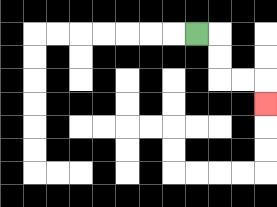{'start': '[8, 1]', 'end': '[11, 4]', 'path_directions': 'R,D,D,R,R,D', 'path_coordinates': '[[8, 1], [9, 1], [9, 2], [9, 3], [10, 3], [11, 3], [11, 4]]'}